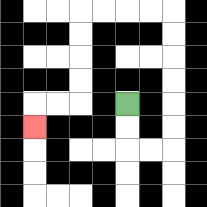{'start': '[5, 4]', 'end': '[1, 5]', 'path_directions': 'D,D,R,R,U,U,U,U,U,U,L,L,L,L,D,D,D,D,L,L,D', 'path_coordinates': '[[5, 4], [5, 5], [5, 6], [6, 6], [7, 6], [7, 5], [7, 4], [7, 3], [7, 2], [7, 1], [7, 0], [6, 0], [5, 0], [4, 0], [3, 0], [3, 1], [3, 2], [3, 3], [3, 4], [2, 4], [1, 4], [1, 5]]'}